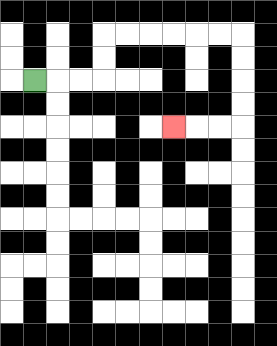{'start': '[1, 3]', 'end': '[7, 5]', 'path_directions': 'R,R,R,U,U,R,R,R,R,R,R,D,D,D,D,L,L,L', 'path_coordinates': '[[1, 3], [2, 3], [3, 3], [4, 3], [4, 2], [4, 1], [5, 1], [6, 1], [7, 1], [8, 1], [9, 1], [10, 1], [10, 2], [10, 3], [10, 4], [10, 5], [9, 5], [8, 5], [7, 5]]'}